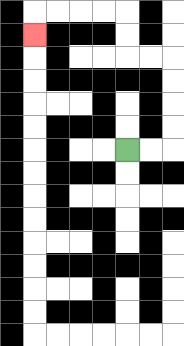{'start': '[5, 6]', 'end': '[1, 1]', 'path_directions': 'R,R,U,U,U,U,L,L,U,U,L,L,L,L,D', 'path_coordinates': '[[5, 6], [6, 6], [7, 6], [7, 5], [7, 4], [7, 3], [7, 2], [6, 2], [5, 2], [5, 1], [5, 0], [4, 0], [3, 0], [2, 0], [1, 0], [1, 1]]'}